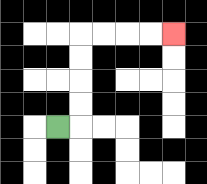{'start': '[2, 5]', 'end': '[7, 1]', 'path_directions': 'R,U,U,U,U,R,R,R,R', 'path_coordinates': '[[2, 5], [3, 5], [3, 4], [3, 3], [3, 2], [3, 1], [4, 1], [5, 1], [6, 1], [7, 1]]'}